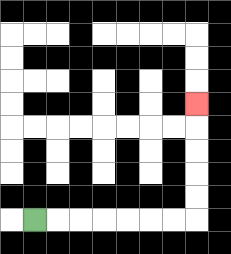{'start': '[1, 9]', 'end': '[8, 4]', 'path_directions': 'R,R,R,R,R,R,R,U,U,U,U,U', 'path_coordinates': '[[1, 9], [2, 9], [3, 9], [4, 9], [5, 9], [6, 9], [7, 9], [8, 9], [8, 8], [8, 7], [8, 6], [8, 5], [8, 4]]'}